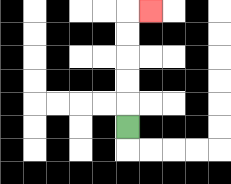{'start': '[5, 5]', 'end': '[6, 0]', 'path_directions': 'U,U,U,U,U,R', 'path_coordinates': '[[5, 5], [5, 4], [5, 3], [5, 2], [5, 1], [5, 0], [6, 0]]'}